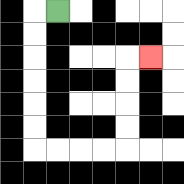{'start': '[2, 0]', 'end': '[6, 2]', 'path_directions': 'L,D,D,D,D,D,D,R,R,R,R,U,U,U,U,R', 'path_coordinates': '[[2, 0], [1, 0], [1, 1], [1, 2], [1, 3], [1, 4], [1, 5], [1, 6], [2, 6], [3, 6], [4, 6], [5, 6], [5, 5], [5, 4], [5, 3], [5, 2], [6, 2]]'}